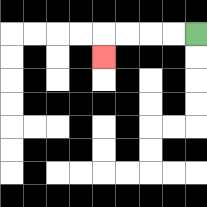{'start': '[8, 1]', 'end': '[4, 2]', 'path_directions': 'L,L,L,L,D', 'path_coordinates': '[[8, 1], [7, 1], [6, 1], [5, 1], [4, 1], [4, 2]]'}